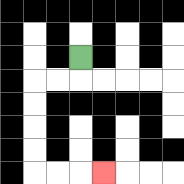{'start': '[3, 2]', 'end': '[4, 7]', 'path_directions': 'D,L,L,D,D,D,D,R,R,R', 'path_coordinates': '[[3, 2], [3, 3], [2, 3], [1, 3], [1, 4], [1, 5], [1, 6], [1, 7], [2, 7], [3, 7], [4, 7]]'}